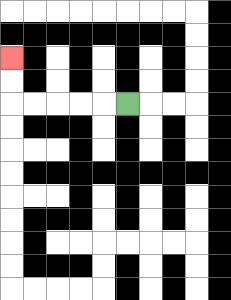{'start': '[5, 4]', 'end': '[0, 2]', 'path_directions': 'L,L,L,L,L,U,U', 'path_coordinates': '[[5, 4], [4, 4], [3, 4], [2, 4], [1, 4], [0, 4], [0, 3], [0, 2]]'}